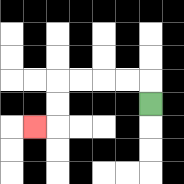{'start': '[6, 4]', 'end': '[1, 5]', 'path_directions': 'U,L,L,L,L,D,D,L', 'path_coordinates': '[[6, 4], [6, 3], [5, 3], [4, 3], [3, 3], [2, 3], [2, 4], [2, 5], [1, 5]]'}